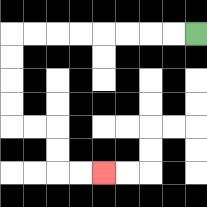{'start': '[8, 1]', 'end': '[4, 7]', 'path_directions': 'L,L,L,L,L,L,L,L,D,D,D,D,R,R,D,D,R,R', 'path_coordinates': '[[8, 1], [7, 1], [6, 1], [5, 1], [4, 1], [3, 1], [2, 1], [1, 1], [0, 1], [0, 2], [0, 3], [0, 4], [0, 5], [1, 5], [2, 5], [2, 6], [2, 7], [3, 7], [4, 7]]'}